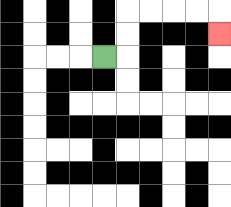{'start': '[4, 2]', 'end': '[9, 1]', 'path_directions': 'R,U,U,R,R,R,R,D', 'path_coordinates': '[[4, 2], [5, 2], [5, 1], [5, 0], [6, 0], [7, 0], [8, 0], [9, 0], [9, 1]]'}